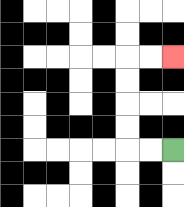{'start': '[7, 6]', 'end': '[7, 2]', 'path_directions': 'L,L,U,U,U,U,R,R', 'path_coordinates': '[[7, 6], [6, 6], [5, 6], [5, 5], [5, 4], [5, 3], [5, 2], [6, 2], [7, 2]]'}